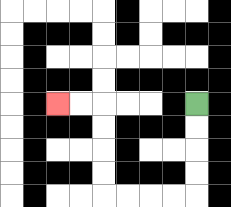{'start': '[8, 4]', 'end': '[2, 4]', 'path_directions': 'D,D,D,D,L,L,L,L,U,U,U,U,L,L', 'path_coordinates': '[[8, 4], [8, 5], [8, 6], [8, 7], [8, 8], [7, 8], [6, 8], [5, 8], [4, 8], [4, 7], [4, 6], [4, 5], [4, 4], [3, 4], [2, 4]]'}